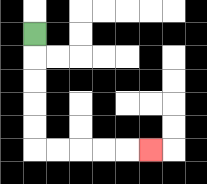{'start': '[1, 1]', 'end': '[6, 6]', 'path_directions': 'D,D,D,D,D,R,R,R,R,R', 'path_coordinates': '[[1, 1], [1, 2], [1, 3], [1, 4], [1, 5], [1, 6], [2, 6], [3, 6], [4, 6], [5, 6], [6, 6]]'}